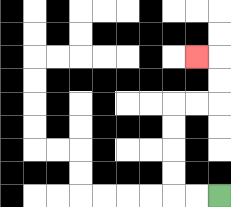{'start': '[9, 8]', 'end': '[8, 2]', 'path_directions': 'L,L,U,U,U,U,R,R,U,U,L', 'path_coordinates': '[[9, 8], [8, 8], [7, 8], [7, 7], [7, 6], [7, 5], [7, 4], [8, 4], [9, 4], [9, 3], [9, 2], [8, 2]]'}